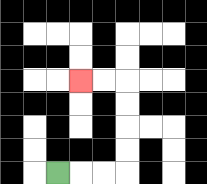{'start': '[2, 7]', 'end': '[3, 3]', 'path_directions': 'R,R,R,U,U,U,U,L,L', 'path_coordinates': '[[2, 7], [3, 7], [4, 7], [5, 7], [5, 6], [5, 5], [5, 4], [5, 3], [4, 3], [3, 3]]'}